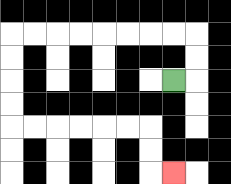{'start': '[7, 3]', 'end': '[7, 7]', 'path_directions': 'R,U,U,L,L,L,L,L,L,L,L,D,D,D,D,R,R,R,R,R,R,D,D,R', 'path_coordinates': '[[7, 3], [8, 3], [8, 2], [8, 1], [7, 1], [6, 1], [5, 1], [4, 1], [3, 1], [2, 1], [1, 1], [0, 1], [0, 2], [0, 3], [0, 4], [0, 5], [1, 5], [2, 5], [3, 5], [4, 5], [5, 5], [6, 5], [6, 6], [6, 7], [7, 7]]'}